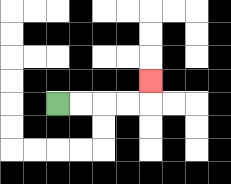{'start': '[2, 4]', 'end': '[6, 3]', 'path_directions': 'R,R,R,R,U', 'path_coordinates': '[[2, 4], [3, 4], [4, 4], [5, 4], [6, 4], [6, 3]]'}